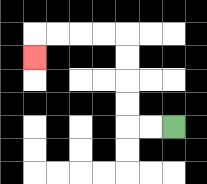{'start': '[7, 5]', 'end': '[1, 2]', 'path_directions': 'L,L,U,U,U,U,L,L,L,L,D', 'path_coordinates': '[[7, 5], [6, 5], [5, 5], [5, 4], [5, 3], [5, 2], [5, 1], [4, 1], [3, 1], [2, 1], [1, 1], [1, 2]]'}